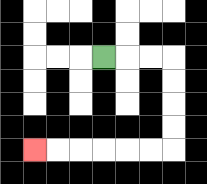{'start': '[4, 2]', 'end': '[1, 6]', 'path_directions': 'R,R,R,D,D,D,D,L,L,L,L,L,L', 'path_coordinates': '[[4, 2], [5, 2], [6, 2], [7, 2], [7, 3], [7, 4], [7, 5], [7, 6], [6, 6], [5, 6], [4, 6], [3, 6], [2, 6], [1, 6]]'}